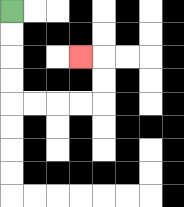{'start': '[0, 0]', 'end': '[3, 2]', 'path_directions': 'D,D,D,D,R,R,R,R,U,U,L', 'path_coordinates': '[[0, 0], [0, 1], [0, 2], [0, 3], [0, 4], [1, 4], [2, 4], [3, 4], [4, 4], [4, 3], [4, 2], [3, 2]]'}